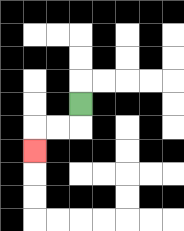{'start': '[3, 4]', 'end': '[1, 6]', 'path_directions': 'D,L,L,D', 'path_coordinates': '[[3, 4], [3, 5], [2, 5], [1, 5], [1, 6]]'}